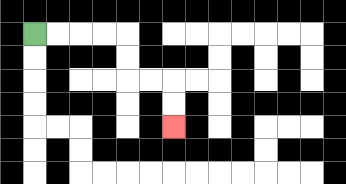{'start': '[1, 1]', 'end': '[7, 5]', 'path_directions': 'R,R,R,R,D,D,R,R,D,D', 'path_coordinates': '[[1, 1], [2, 1], [3, 1], [4, 1], [5, 1], [5, 2], [5, 3], [6, 3], [7, 3], [7, 4], [7, 5]]'}